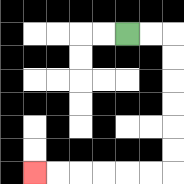{'start': '[5, 1]', 'end': '[1, 7]', 'path_directions': 'R,R,D,D,D,D,D,D,L,L,L,L,L,L', 'path_coordinates': '[[5, 1], [6, 1], [7, 1], [7, 2], [7, 3], [7, 4], [7, 5], [7, 6], [7, 7], [6, 7], [5, 7], [4, 7], [3, 7], [2, 7], [1, 7]]'}